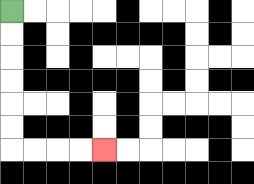{'start': '[0, 0]', 'end': '[4, 6]', 'path_directions': 'D,D,D,D,D,D,R,R,R,R', 'path_coordinates': '[[0, 0], [0, 1], [0, 2], [0, 3], [0, 4], [0, 5], [0, 6], [1, 6], [2, 6], [3, 6], [4, 6]]'}